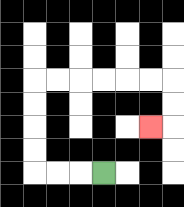{'start': '[4, 7]', 'end': '[6, 5]', 'path_directions': 'L,L,L,U,U,U,U,R,R,R,R,R,R,D,D,L', 'path_coordinates': '[[4, 7], [3, 7], [2, 7], [1, 7], [1, 6], [1, 5], [1, 4], [1, 3], [2, 3], [3, 3], [4, 3], [5, 3], [6, 3], [7, 3], [7, 4], [7, 5], [6, 5]]'}